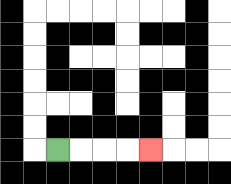{'start': '[2, 6]', 'end': '[6, 6]', 'path_directions': 'R,R,R,R', 'path_coordinates': '[[2, 6], [3, 6], [4, 6], [5, 6], [6, 6]]'}